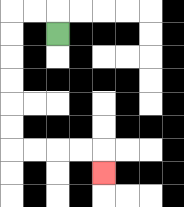{'start': '[2, 1]', 'end': '[4, 7]', 'path_directions': 'U,L,L,D,D,D,D,D,D,R,R,R,R,D', 'path_coordinates': '[[2, 1], [2, 0], [1, 0], [0, 0], [0, 1], [0, 2], [0, 3], [0, 4], [0, 5], [0, 6], [1, 6], [2, 6], [3, 6], [4, 6], [4, 7]]'}